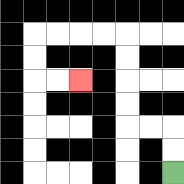{'start': '[7, 7]', 'end': '[3, 3]', 'path_directions': 'U,U,L,L,U,U,U,U,L,L,L,L,D,D,R,R', 'path_coordinates': '[[7, 7], [7, 6], [7, 5], [6, 5], [5, 5], [5, 4], [5, 3], [5, 2], [5, 1], [4, 1], [3, 1], [2, 1], [1, 1], [1, 2], [1, 3], [2, 3], [3, 3]]'}